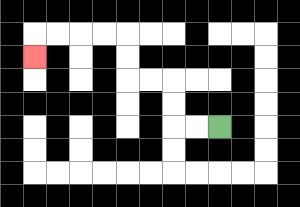{'start': '[9, 5]', 'end': '[1, 2]', 'path_directions': 'L,L,U,U,L,L,U,U,L,L,L,L,D', 'path_coordinates': '[[9, 5], [8, 5], [7, 5], [7, 4], [7, 3], [6, 3], [5, 3], [5, 2], [5, 1], [4, 1], [3, 1], [2, 1], [1, 1], [1, 2]]'}